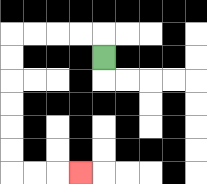{'start': '[4, 2]', 'end': '[3, 7]', 'path_directions': 'U,L,L,L,L,D,D,D,D,D,D,R,R,R', 'path_coordinates': '[[4, 2], [4, 1], [3, 1], [2, 1], [1, 1], [0, 1], [0, 2], [0, 3], [0, 4], [0, 5], [0, 6], [0, 7], [1, 7], [2, 7], [3, 7]]'}